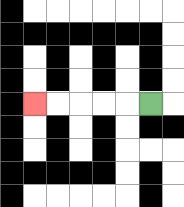{'start': '[6, 4]', 'end': '[1, 4]', 'path_directions': 'L,L,L,L,L', 'path_coordinates': '[[6, 4], [5, 4], [4, 4], [3, 4], [2, 4], [1, 4]]'}